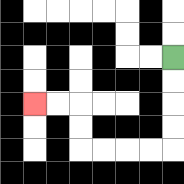{'start': '[7, 2]', 'end': '[1, 4]', 'path_directions': 'D,D,D,D,L,L,L,L,U,U,L,L', 'path_coordinates': '[[7, 2], [7, 3], [7, 4], [7, 5], [7, 6], [6, 6], [5, 6], [4, 6], [3, 6], [3, 5], [3, 4], [2, 4], [1, 4]]'}